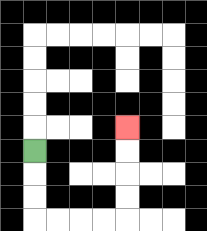{'start': '[1, 6]', 'end': '[5, 5]', 'path_directions': 'D,D,D,R,R,R,R,U,U,U,U', 'path_coordinates': '[[1, 6], [1, 7], [1, 8], [1, 9], [2, 9], [3, 9], [4, 9], [5, 9], [5, 8], [5, 7], [5, 6], [5, 5]]'}